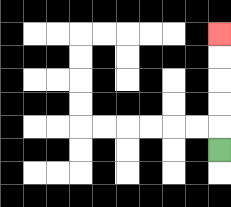{'start': '[9, 6]', 'end': '[9, 1]', 'path_directions': 'U,U,U,U,U', 'path_coordinates': '[[9, 6], [9, 5], [9, 4], [9, 3], [9, 2], [9, 1]]'}